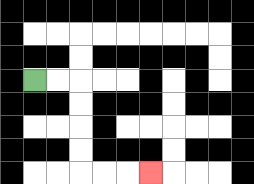{'start': '[1, 3]', 'end': '[6, 7]', 'path_directions': 'R,R,D,D,D,D,R,R,R', 'path_coordinates': '[[1, 3], [2, 3], [3, 3], [3, 4], [3, 5], [3, 6], [3, 7], [4, 7], [5, 7], [6, 7]]'}